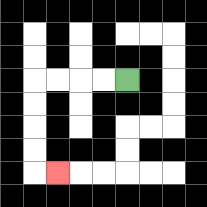{'start': '[5, 3]', 'end': '[2, 7]', 'path_directions': 'L,L,L,L,D,D,D,D,R', 'path_coordinates': '[[5, 3], [4, 3], [3, 3], [2, 3], [1, 3], [1, 4], [1, 5], [1, 6], [1, 7], [2, 7]]'}